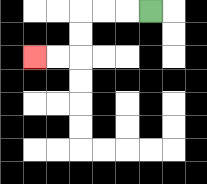{'start': '[6, 0]', 'end': '[1, 2]', 'path_directions': 'L,L,L,D,D,L,L', 'path_coordinates': '[[6, 0], [5, 0], [4, 0], [3, 0], [3, 1], [3, 2], [2, 2], [1, 2]]'}